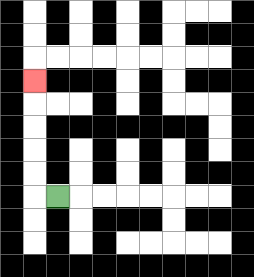{'start': '[2, 8]', 'end': '[1, 3]', 'path_directions': 'L,U,U,U,U,U', 'path_coordinates': '[[2, 8], [1, 8], [1, 7], [1, 6], [1, 5], [1, 4], [1, 3]]'}